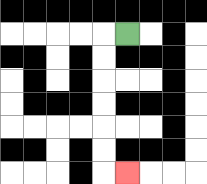{'start': '[5, 1]', 'end': '[5, 7]', 'path_directions': 'L,D,D,D,D,D,D,R', 'path_coordinates': '[[5, 1], [4, 1], [4, 2], [4, 3], [4, 4], [4, 5], [4, 6], [4, 7], [5, 7]]'}